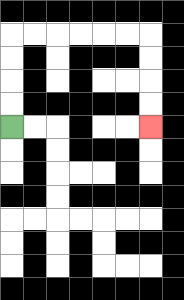{'start': '[0, 5]', 'end': '[6, 5]', 'path_directions': 'U,U,U,U,R,R,R,R,R,R,D,D,D,D', 'path_coordinates': '[[0, 5], [0, 4], [0, 3], [0, 2], [0, 1], [1, 1], [2, 1], [3, 1], [4, 1], [5, 1], [6, 1], [6, 2], [6, 3], [6, 4], [6, 5]]'}